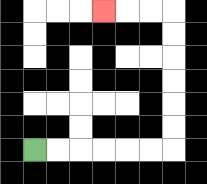{'start': '[1, 6]', 'end': '[4, 0]', 'path_directions': 'R,R,R,R,R,R,U,U,U,U,U,U,L,L,L', 'path_coordinates': '[[1, 6], [2, 6], [3, 6], [4, 6], [5, 6], [6, 6], [7, 6], [7, 5], [7, 4], [7, 3], [7, 2], [7, 1], [7, 0], [6, 0], [5, 0], [4, 0]]'}